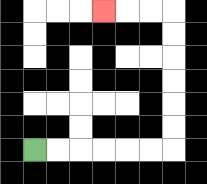{'start': '[1, 6]', 'end': '[4, 0]', 'path_directions': 'R,R,R,R,R,R,U,U,U,U,U,U,L,L,L', 'path_coordinates': '[[1, 6], [2, 6], [3, 6], [4, 6], [5, 6], [6, 6], [7, 6], [7, 5], [7, 4], [7, 3], [7, 2], [7, 1], [7, 0], [6, 0], [5, 0], [4, 0]]'}